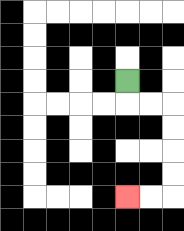{'start': '[5, 3]', 'end': '[5, 8]', 'path_directions': 'D,R,R,D,D,D,D,L,L', 'path_coordinates': '[[5, 3], [5, 4], [6, 4], [7, 4], [7, 5], [7, 6], [7, 7], [7, 8], [6, 8], [5, 8]]'}